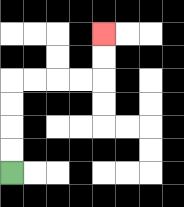{'start': '[0, 7]', 'end': '[4, 1]', 'path_directions': 'U,U,U,U,R,R,R,R,U,U', 'path_coordinates': '[[0, 7], [0, 6], [0, 5], [0, 4], [0, 3], [1, 3], [2, 3], [3, 3], [4, 3], [4, 2], [4, 1]]'}